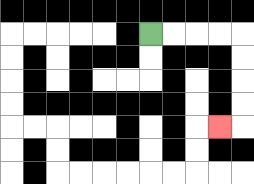{'start': '[6, 1]', 'end': '[9, 5]', 'path_directions': 'R,R,R,R,D,D,D,D,L', 'path_coordinates': '[[6, 1], [7, 1], [8, 1], [9, 1], [10, 1], [10, 2], [10, 3], [10, 4], [10, 5], [9, 5]]'}